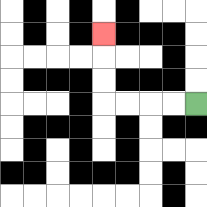{'start': '[8, 4]', 'end': '[4, 1]', 'path_directions': 'L,L,L,L,U,U,U', 'path_coordinates': '[[8, 4], [7, 4], [6, 4], [5, 4], [4, 4], [4, 3], [4, 2], [4, 1]]'}